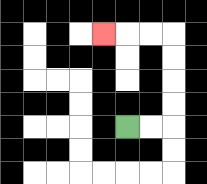{'start': '[5, 5]', 'end': '[4, 1]', 'path_directions': 'R,R,U,U,U,U,L,L,L', 'path_coordinates': '[[5, 5], [6, 5], [7, 5], [7, 4], [7, 3], [7, 2], [7, 1], [6, 1], [5, 1], [4, 1]]'}